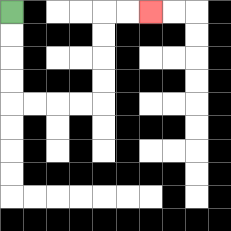{'start': '[0, 0]', 'end': '[6, 0]', 'path_directions': 'D,D,D,D,R,R,R,R,U,U,U,U,R,R', 'path_coordinates': '[[0, 0], [0, 1], [0, 2], [0, 3], [0, 4], [1, 4], [2, 4], [3, 4], [4, 4], [4, 3], [4, 2], [4, 1], [4, 0], [5, 0], [6, 0]]'}